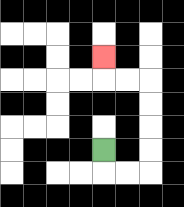{'start': '[4, 6]', 'end': '[4, 2]', 'path_directions': 'D,R,R,U,U,U,U,L,L,U', 'path_coordinates': '[[4, 6], [4, 7], [5, 7], [6, 7], [6, 6], [6, 5], [6, 4], [6, 3], [5, 3], [4, 3], [4, 2]]'}